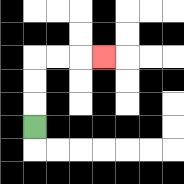{'start': '[1, 5]', 'end': '[4, 2]', 'path_directions': 'U,U,U,R,R,R', 'path_coordinates': '[[1, 5], [1, 4], [1, 3], [1, 2], [2, 2], [3, 2], [4, 2]]'}